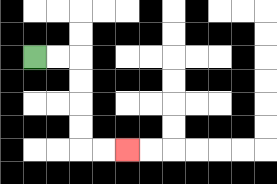{'start': '[1, 2]', 'end': '[5, 6]', 'path_directions': 'R,R,D,D,D,D,R,R', 'path_coordinates': '[[1, 2], [2, 2], [3, 2], [3, 3], [3, 4], [3, 5], [3, 6], [4, 6], [5, 6]]'}